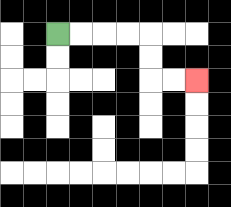{'start': '[2, 1]', 'end': '[8, 3]', 'path_directions': 'R,R,R,R,D,D,R,R', 'path_coordinates': '[[2, 1], [3, 1], [4, 1], [5, 1], [6, 1], [6, 2], [6, 3], [7, 3], [8, 3]]'}